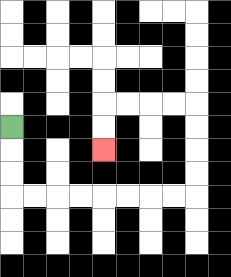{'start': '[0, 5]', 'end': '[4, 6]', 'path_directions': 'D,D,D,R,R,R,R,R,R,R,R,U,U,U,U,L,L,L,L,D,D', 'path_coordinates': '[[0, 5], [0, 6], [0, 7], [0, 8], [1, 8], [2, 8], [3, 8], [4, 8], [5, 8], [6, 8], [7, 8], [8, 8], [8, 7], [8, 6], [8, 5], [8, 4], [7, 4], [6, 4], [5, 4], [4, 4], [4, 5], [4, 6]]'}